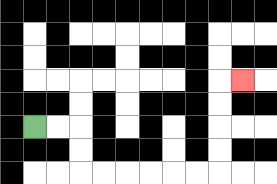{'start': '[1, 5]', 'end': '[10, 3]', 'path_directions': 'R,R,D,D,R,R,R,R,R,R,U,U,U,U,R', 'path_coordinates': '[[1, 5], [2, 5], [3, 5], [3, 6], [3, 7], [4, 7], [5, 7], [6, 7], [7, 7], [8, 7], [9, 7], [9, 6], [9, 5], [9, 4], [9, 3], [10, 3]]'}